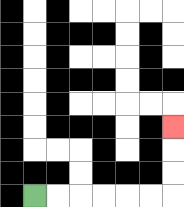{'start': '[1, 8]', 'end': '[7, 5]', 'path_directions': 'R,R,R,R,R,R,U,U,U', 'path_coordinates': '[[1, 8], [2, 8], [3, 8], [4, 8], [5, 8], [6, 8], [7, 8], [7, 7], [7, 6], [7, 5]]'}